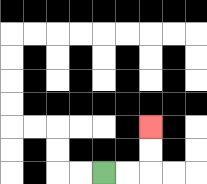{'start': '[4, 7]', 'end': '[6, 5]', 'path_directions': 'R,R,U,U', 'path_coordinates': '[[4, 7], [5, 7], [6, 7], [6, 6], [6, 5]]'}